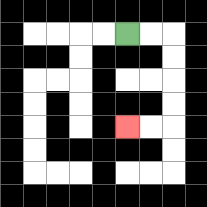{'start': '[5, 1]', 'end': '[5, 5]', 'path_directions': 'R,R,D,D,D,D,L,L', 'path_coordinates': '[[5, 1], [6, 1], [7, 1], [7, 2], [7, 3], [7, 4], [7, 5], [6, 5], [5, 5]]'}